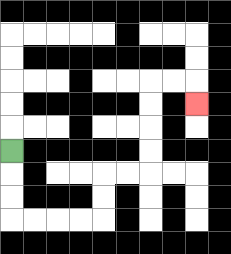{'start': '[0, 6]', 'end': '[8, 4]', 'path_directions': 'D,D,D,R,R,R,R,U,U,R,R,U,U,U,U,R,R,D', 'path_coordinates': '[[0, 6], [0, 7], [0, 8], [0, 9], [1, 9], [2, 9], [3, 9], [4, 9], [4, 8], [4, 7], [5, 7], [6, 7], [6, 6], [6, 5], [6, 4], [6, 3], [7, 3], [8, 3], [8, 4]]'}